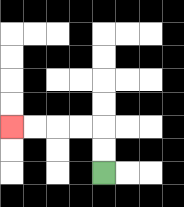{'start': '[4, 7]', 'end': '[0, 5]', 'path_directions': 'U,U,L,L,L,L', 'path_coordinates': '[[4, 7], [4, 6], [4, 5], [3, 5], [2, 5], [1, 5], [0, 5]]'}